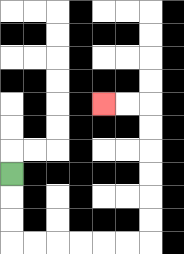{'start': '[0, 7]', 'end': '[4, 4]', 'path_directions': 'D,D,D,R,R,R,R,R,R,U,U,U,U,U,U,L,L', 'path_coordinates': '[[0, 7], [0, 8], [0, 9], [0, 10], [1, 10], [2, 10], [3, 10], [4, 10], [5, 10], [6, 10], [6, 9], [6, 8], [6, 7], [6, 6], [6, 5], [6, 4], [5, 4], [4, 4]]'}